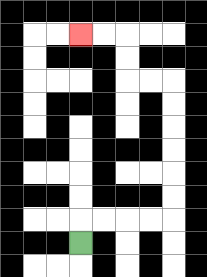{'start': '[3, 10]', 'end': '[3, 1]', 'path_directions': 'U,R,R,R,R,U,U,U,U,U,U,L,L,U,U,L,L', 'path_coordinates': '[[3, 10], [3, 9], [4, 9], [5, 9], [6, 9], [7, 9], [7, 8], [7, 7], [7, 6], [7, 5], [7, 4], [7, 3], [6, 3], [5, 3], [5, 2], [5, 1], [4, 1], [3, 1]]'}